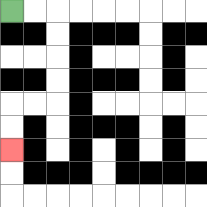{'start': '[0, 0]', 'end': '[0, 6]', 'path_directions': 'R,R,D,D,D,D,L,L,D,D', 'path_coordinates': '[[0, 0], [1, 0], [2, 0], [2, 1], [2, 2], [2, 3], [2, 4], [1, 4], [0, 4], [0, 5], [0, 6]]'}